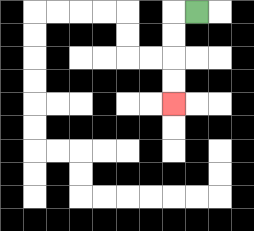{'start': '[8, 0]', 'end': '[7, 4]', 'path_directions': 'L,D,D,D,D', 'path_coordinates': '[[8, 0], [7, 0], [7, 1], [7, 2], [7, 3], [7, 4]]'}